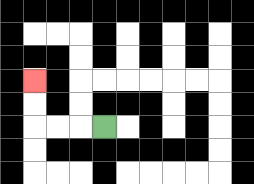{'start': '[4, 5]', 'end': '[1, 3]', 'path_directions': 'L,L,L,U,U', 'path_coordinates': '[[4, 5], [3, 5], [2, 5], [1, 5], [1, 4], [1, 3]]'}